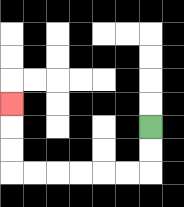{'start': '[6, 5]', 'end': '[0, 4]', 'path_directions': 'D,D,L,L,L,L,L,L,U,U,U', 'path_coordinates': '[[6, 5], [6, 6], [6, 7], [5, 7], [4, 7], [3, 7], [2, 7], [1, 7], [0, 7], [0, 6], [0, 5], [0, 4]]'}